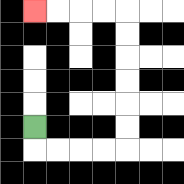{'start': '[1, 5]', 'end': '[1, 0]', 'path_directions': 'D,R,R,R,R,U,U,U,U,U,U,L,L,L,L', 'path_coordinates': '[[1, 5], [1, 6], [2, 6], [3, 6], [4, 6], [5, 6], [5, 5], [5, 4], [5, 3], [5, 2], [5, 1], [5, 0], [4, 0], [3, 0], [2, 0], [1, 0]]'}